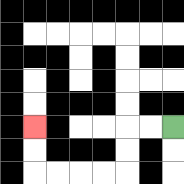{'start': '[7, 5]', 'end': '[1, 5]', 'path_directions': 'L,L,D,D,L,L,L,L,U,U', 'path_coordinates': '[[7, 5], [6, 5], [5, 5], [5, 6], [5, 7], [4, 7], [3, 7], [2, 7], [1, 7], [1, 6], [1, 5]]'}